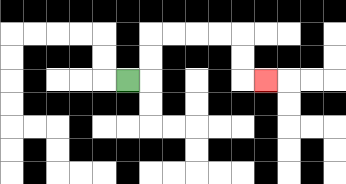{'start': '[5, 3]', 'end': '[11, 3]', 'path_directions': 'R,U,U,R,R,R,R,D,D,R', 'path_coordinates': '[[5, 3], [6, 3], [6, 2], [6, 1], [7, 1], [8, 1], [9, 1], [10, 1], [10, 2], [10, 3], [11, 3]]'}